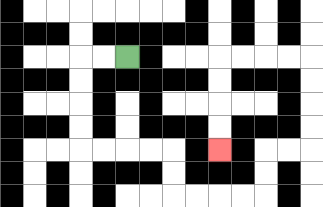{'start': '[5, 2]', 'end': '[9, 6]', 'path_directions': 'L,L,D,D,D,D,R,R,R,R,D,D,R,R,R,R,U,U,R,R,U,U,U,U,L,L,L,L,D,D,D,D', 'path_coordinates': '[[5, 2], [4, 2], [3, 2], [3, 3], [3, 4], [3, 5], [3, 6], [4, 6], [5, 6], [6, 6], [7, 6], [7, 7], [7, 8], [8, 8], [9, 8], [10, 8], [11, 8], [11, 7], [11, 6], [12, 6], [13, 6], [13, 5], [13, 4], [13, 3], [13, 2], [12, 2], [11, 2], [10, 2], [9, 2], [9, 3], [9, 4], [9, 5], [9, 6]]'}